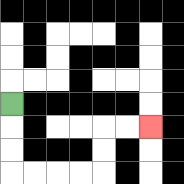{'start': '[0, 4]', 'end': '[6, 5]', 'path_directions': 'D,D,D,R,R,R,R,U,U,R,R', 'path_coordinates': '[[0, 4], [0, 5], [0, 6], [0, 7], [1, 7], [2, 7], [3, 7], [4, 7], [4, 6], [4, 5], [5, 5], [6, 5]]'}